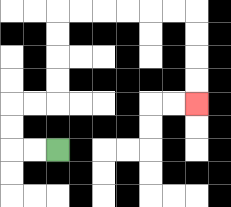{'start': '[2, 6]', 'end': '[8, 4]', 'path_directions': 'L,L,U,U,R,R,U,U,U,U,R,R,R,R,R,R,D,D,D,D', 'path_coordinates': '[[2, 6], [1, 6], [0, 6], [0, 5], [0, 4], [1, 4], [2, 4], [2, 3], [2, 2], [2, 1], [2, 0], [3, 0], [4, 0], [5, 0], [6, 0], [7, 0], [8, 0], [8, 1], [8, 2], [8, 3], [8, 4]]'}